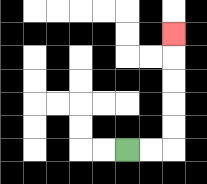{'start': '[5, 6]', 'end': '[7, 1]', 'path_directions': 'R,R,U,U,U,U,U', 'path_coordinates': '[[5, 6], [6, 6], [7, 6], [7, 5], [7, 4], [7, 3], [7, 2], [7, 1]]'}